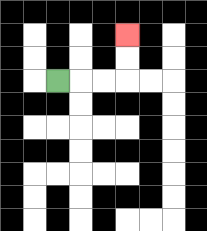{'start': '[2, 3]', 'end': '[5, 1]', 'path_directions': 'R,R,R,U,U', 'path_coordinates': '[[2, 3], [3, 3], [4, 3], [5, 3], [5, 2], [5, 1]]'}